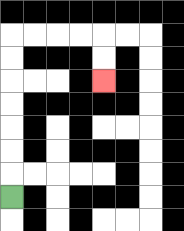{'start': '[0, 8]', 'end': '[4, 3]', 'path_directions': 'U,U,U,U,U,U,U,R,R,R,R,D,D', 'path_coordinates': '[[0, 8], [0, 7], [0, 6], [0, 5], [0, 4], [0, 3], [0, 2], [0, 1], [1, 1], [2, 1], [3, 1], [4, 1], [4, 2], [4, 3]]'}